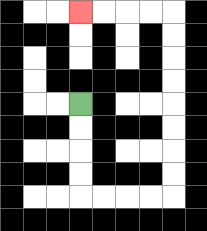{'start': '[3, 4]', 'end': '[3, 0]', 'path_directions': 'D,D,D,D,R,R,R,R,U,U,U,U,U,U,U,U,L,L,L,L', 'path_coordinates': '[[3, 4], [3, 5], [3, 6], [3, 7], [3, 8], [4, 8], [5, 8], [6, 8], [7, 8], [7, 7], [7, 6], [7, 5], [7, 4], [7, 3], [7, 2], [7, 1], [7, 0], [6, 0], [5, 0], [4, 0], [3, 0]]'}